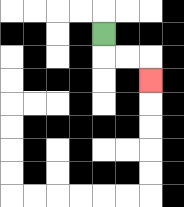{'start': '[4, 1]', 'end': '[6, 3]', 'path_directions': 'D,R,R,D', 'path_coordinates': '[[4, 1], [4, 2], [5, 2], [6, 2], [6, 3]]'}